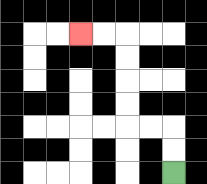{'start': '[7, 7]', 'end': '[3, 1]', 'path_directions': 'U,U,L,L,U,U,U,U,L,L', 'path_coordinates': '[[7, 7], [7, 6], [7, 5], [6, 5], [5, 5], [5, 4], [5, 3], [5, 2], [5, 1], [4, 1], [3, 1]]'}